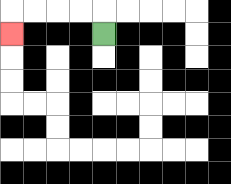{'start': '[4, 1]', 'end': '[0, 1]', 'path_directions': 'U,L,L,L,L,D', 'path_coordinates': '[[4, 1], [4, 0], [3, 0], [2, 0], [1, 0], [0, 0], [0, 1]]'}